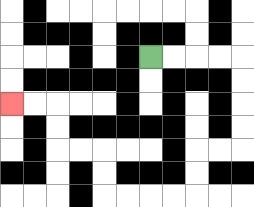{'start': '[6, 2]', 'end': '[0, 4]', 'path_directions': 'R,R,R,R,D,D,D,D,L,L,D,D,L,L,L,L,U,U,L,L,U,U,L,L', 'path_coordinates': '[[6, 2], [7, 2], [8, 2], [9, 2], [10, 2], [10, 3], [10, 4], [10, 5], [10, 6], [9, 6], [8, 6], [8, 7], [8, 8], [7, 8], [6, 8], [5, 8], [4, 8], [4, 7], [4, 6], [3, 6], [2, 6], [2, 5], [2, 4], [1, 4], [0, 4]]'}